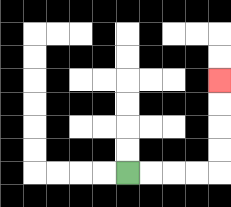{'start': '[5, 7]', 'end': '[9, 3]', 'path_directions': 'R,R,R,R,U,U,U,U', 'path_coordinates': '[[5, 7], [6, 7], [7, 7], [8, 7], [9, 7], [9, 6], [9, 5], [9, 4], [9, 3]]'}